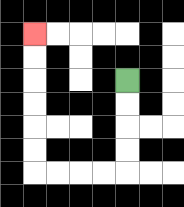{'start': '[5, 3]', 'end': '[1, 1]', 'path_directions': 'D,D,D,D,L,L,L,L,U,U,U,U,U,U', 'path_coordinates': '[[5, 3], [5, 4], [5, 5], [5, 6], [5, 7], [4, 7], [3, 7], [2, 7], [1, 7], [1, 6], [1, 5], [1, 4], [1, 3], [1, 2], [1, 1]]'}